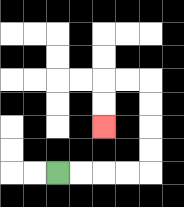{'start': '[2, 7]', 'end': '[4, 5]', 'path_directions': 'R,R,R,R,U,U,U,U,L,L,D,D', 'path_coordinates': '[[2, 7], [3, 7], [4, 7], [5, 7], [6, 7], [6, 6], [6, 5], [6, 4], [6, 3], [5, 3], [4, 3], [4, 4], [4, 5]]'}